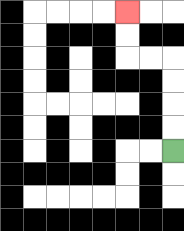{'start': '[7, 6]', 'end': '[5, 0]', 'path_directions': 'U,U,U,U,L,L,U,U', 'path_coordinates': '[[7, 6], [7, 5], [7, 4], [7, 3], [7, 2], [6, 2], [5, 2], [5, 1], [5, 0]]'}